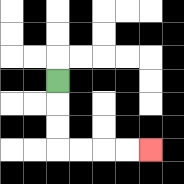{'start': '[2, 3]', 'end': '[6, 6]', 'path_directions': 'D,D,D,R,R,R,R', 'path_coordinates': '[[2, 3], [2, 4], [2, 5], [2, 6], [3, 6], [4, 6], [5, 6], [6, 6]]'}